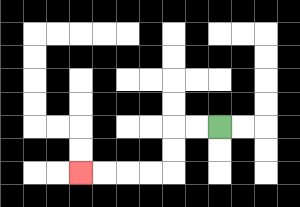{'start': '[9, 5]', 'end': '[3, 7]', 'path_directions': 'L,L,D,D,L,L,L,L', 'path_coordinates': '[[9, 5], [8, 5], [7, 5], [7, 6], [7, 7], [6, 7], [5, 7], [4, 7], [3, 7]]'}